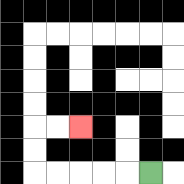{'start': '[6, 7]', 'end': '[3, 5]', 'path_directions': 'L,L,L,L,L,U,U,R,R', 'path_coordinates': '[[6, 7], [5, 7], [4, 7], [3, 7], [2, 7], [1, 7], [1, 6], [1, 5], [2, 5], [3, 5]]'}